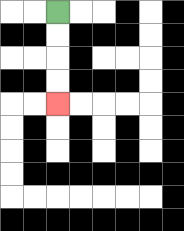{'start': '[2, 0]', 'end': '[2, 4]', 'path_directions': 'D,D,D,D', 'path_coordinates': '[[2, 0], [2, 1], [2, 2], [2, 3], [2, 4]]'}